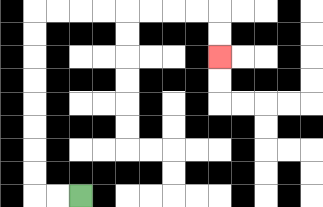{'start': '[3, 8]', 'end': '[9, 2]', 'path_directions': 'L,L,U,U,U,U,U,U,U,U,R,R,R,R,R,R,R,R,D,D', 'path_coordinates': '[[3, 8], [2, 8], [1, 8], [1, 7], [1, 6], [1, 5], [1, 4], [1, 3], [1, 2], [1, 1], [1, 0], [2, 0], [3, 0], [4, 0], [5, 0], [6, 0], [7, 0], [8, 0], [9, 0], [9, 1], [9, 2]]'}